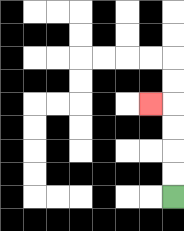{'start': '[7, 8]', 'end': '[6, 4]', 'path_directions': 'U,U,U,U,L', 'path_coordinates': '[[7, 8], [7, 7], [7, 6], [7, 5], [7, 4], [6, 4]]'}